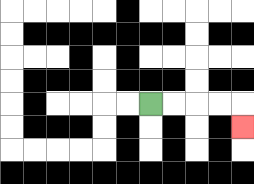{'start': '[6, 4]', 'end': '[10, 5]', 'path_directions': 'R,R,R,R,D', 'path_coordinates': '[[6, 4], [7, 4], [8, 4], [9, 4], [10, 4], [10, 5]]'}